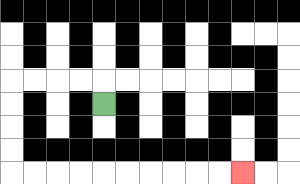{'start': '[4, 4]', 'end': '[10, 7]', 'path_directions': 'U,L,L,L,L,D,D,D,D,R,R,R,R,R,R,R,R,R,R', 'path_coordinates': '[[4, 4], [4, 3], [3, 3], [2, 3], [1, 3], [0, 3], [0, 4], [0, 5], [0, 6], [0, 7], [1, 7], [2, 7], [3, 7], [4, 7], [5, 7], [6, 7], [7, 7], [8, 7], [9, 7], [10, 7]]'}